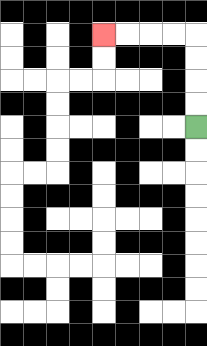{'start': '[8, 5]', 'end': '[4, 1]', 'path_directions': 'U,U,U,U,L,L,L,L', 'path_coordinates': '[[8, 5], [8, 4], [8, 3], [8, 2], [8, 1], [7, 1], [6, 1], [5, 1], [4, 1]]'}